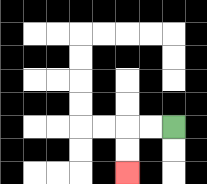{'start': '[7, 5]', 'end': '[5, 7]', 'path_directions': 'L,L,D,D', 'path_coordinates': '[[7, 5], [6, 5], [5, 5], [5, 6], [5, 7]]'}